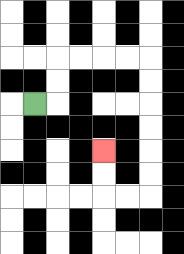{'start': '[1, 4]', 'end': '[4, 6]', 'path_directions': 'R,U,U,R,R,R,R,D,D,D,D,D,D,L,L,U,U', 'path_coordinates': '[[1, 4], [2, 4], [2, 3], [2, 2], [3, 2], [4, 2], [5, 2], [6, 2], [6, 3], [6, 4], [6, 5], [6, 6], [6, 7], [6, 8], [5, 8], [4, 8], [4, 7], [4, 6]]'}